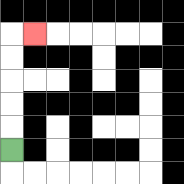{'start': '[0, 6]', 'end': '[1, 1]', 'path_directions': 'U,U,U,U,U,R', 'path_coordinates': '[[0, 6], [0, 5], [0, 4], [0, 3], [0, 2], [0, 1], [1, 1]]'}